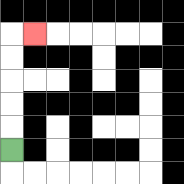{'start': '[0, 6]', 'end': '[1, 1]', 'path_directions': 'U,U,U,U,U,R', 'path_coordinates': '[[0, 6], [0, 5], [0, 4], [0, 3], [0, 2], [0, 1], [1, 1]]'}